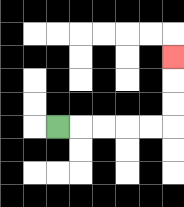{'start': '[2, 5]', 'end': '[7, 2]', 'path_directions': 'R,R,R,R,R,U,U,U', 'path_coordinates': '[[2, 5], [3, 5], [4, 5], [5, 5], [6, 5], [7, 5], [7, 4], [7, 3], [7, 2]]'}